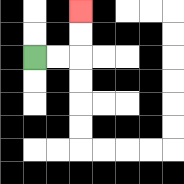{'start': '[1, 2]', 'end': '[3, 0]', 'path_directions': 'R,R,U,U', 'path_coordinates': '[[1, 2], [2, 2], [3, 2], [3, 1], [3, 0]]'}